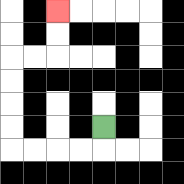{'start': '[4, 5]', 'end': '[2, 0]', 'path_directions': 'D,L,L,L,L,U,U,U,U,R,R,U,U', 'path_coordinates': '[[4, 5], [4, 6], [3, 6], [2, 6], [1, 6], [0, 6], [0, 5], [0, 4], [0, 3], [0, 2], [1, 2], [2, 2], [2, 1], [2, 0]]'}